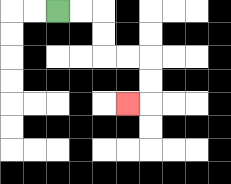{'start': '[2, 0]', 'end': '[5, 4]', 'path_directions': 'R,R,D,D,R,R,D,D,L', 'path_coordinates': '[[2, 0], [3, 0], [4, 0], [4, 1], [4, 2], [5, 2], [6, 2], [6, 3], [6, 4], [5, 4]]'}